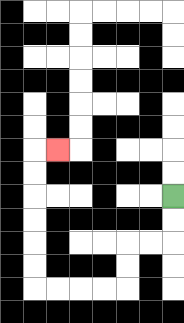{'start': '[7, 8]', 'end': '[2, 6]', 'path_directions': 'D,D,L,L,D,D,L,L,L,L,U,U,U,U,U,U,R', 'path_coordinates': '[[7, 8], [7, 9], [7, 10], [6, 10], [5, 10], [5, 11], [5, 12], [4, 12], [3, 12], [2, 12], [1, 12], [1, 11], [1, 10], [1, 9], [1, 8], [1, 7], [1, 6], [2, 6]]'}